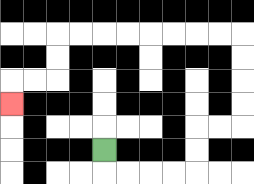{'start': '[4, 6]', 'end': '[0, 4]', 'path_directions': 'D,R,R,R,R,U,U,R,R,U,U,U,U,L,L,L,L,L,L,L,L,D,D,L,L,D', 'path_coordinates': '[[4, 6], [4, 7], [5, 7], [6, 7], [7, 7], [8, 7], [8, 6], [8, 5], [9, 5], [10, 5], [10, 4], [10, 3], [10, 2], [10, 1], [9, 1], [8, 1], [7, 1], [6, 1], [5, 1], [4, 1], [3, 1], [2, 1], [2, 2], [2, 3], [1, 3], [0, 3], [0, 4]]'}